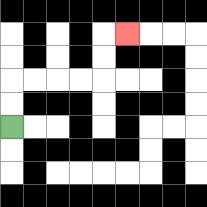{'start': '[0, 5]', 'end': '[5, 1]', 'path_directions': 'U,U,R,R,R,R,U,U,R', 'path_coordinates': '[[0, 5], [0, 4], [0, 3], [1, 3], [2, 3], [3, 3], [4, 3], [4, 2], [4, 1], [5, 1]]'}